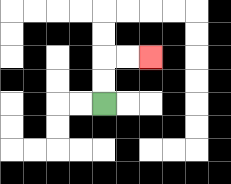{'start': '[4, 4]', 'end': '[6, 2]', 'path_directions': 'U,U,R,R', 'path_coordinates': '[[4, 4], [4, 3], [4, 2], [5, 2], [6, 2]]'}